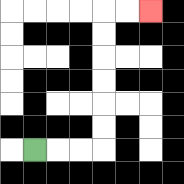{'start': '[1, 6]', 'end': '[6, 0]', 'path_directions': 'R,R,R,U,U,U,U,U,U,R,R', 'path_coordinates': '[[1, 6], [2, 6], [3, 6], [4, 6], [4, 5], [4, 4], [4, 3], [4, 2], [4, 1], [4, 0], [5, 0], [6, 0]]'}